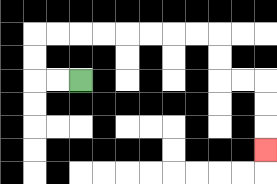{'start': '[3, 3]', 'end': '[11, 6]', 'path_directions': 'L,L,U,U,R,R,R,R,R,R,R,R,D,D,R,R,D,D,D', 'path_coordinates': '[[3, 3], [2, 3], [1, 3], [1, 2], [1, 1], [2, 1], [3, 1], [4, 1], [5, 1], [6, 1], [7, 1], [8, 1], [9, 1], [9, 2], [9, 3], [10, 3], [11, 3], [11, 4], [11, 5], [11, 6]]'}